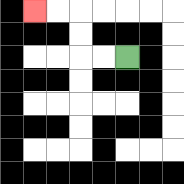{'start': '[5, 2]', 'end': '[1, 0]', 'path_directions': 'L,L,U,U,L,L', 'path_coordinates': '[[5, 2], [4, 2], [3, 2], [3, 1], [3, 0], [2, 0], [1, 0]]'}